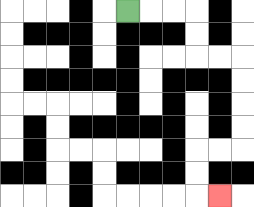{'start': '[5, 0]', 'end': '[9, 8]', 'path_directions': 'R,R,R,D,D,R,R,D,D,D,D,L,L,D,D,R', 'path_coordinates': '[[5, 0], [6, 0], [7, 0], [8, 0], [8, 1], [8, 2], [9, 2], [10, 2], [10, 3], [10, 4], [10, 5], [10, 6], [9, 6], [8, 6], [8, 7], [8, 8], [9, 8]]'}